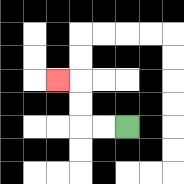{'start': '[5, 5]', 'end': '[2, 3]', 'path_directions': 'L,L,U,U,L', 'path_coordinates': '[[5, 5], [4, 5], [3, 5], [3, 4], [3, 3], [2, 3]]'}